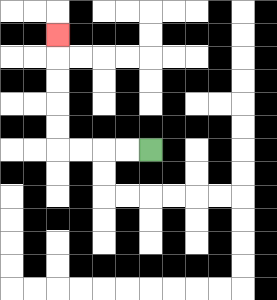{'start': '[6, 6]', 'end': '[2, 1]', 'path_directions': 'L,L,L,L,U,U,U,U,U', 'path_coordinates': '[[6, 6], [5, 6], [4, 6], [3, 6], [2, 6], [2, 5], [2, 4], [2, 3], [2, 2], [2, 1]]'}